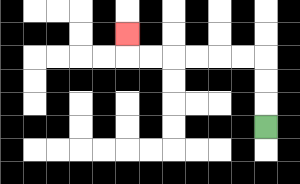{'start': '[11, 5]', 'end': '[5, 1]', 'path_directions': 'U,U,U,L,L,L,L,L,L,U', 'path_coordinates': '[[11, 5], [11, 4], [11, 3], [11, 2], [10, 2], [9, 2], [8, 2], [7, 2], [6, 2], [5, 2], [5, 1]]'}